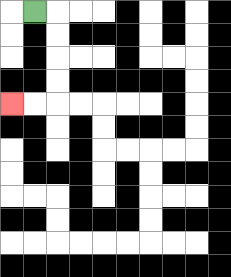{'start': '[1, 0]', 'end': '[0, 4]', 'path_directions': 'R,D,D,D,D,L,L', 'path_coordinates': '[[1, 0], [2, 0], [2, 1], [2, 2], [2, 3], [2, 4], [1, 4], [0, 4]]'}